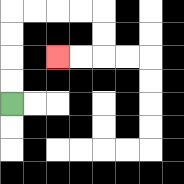{'start': '[0, 4]', 'end': '[2, 2]', 'path_directions': 'U,U,U,U,R,R,R,R,D,D,L,L', 'path_coordinates': '[[0, 4], [0, 3], [0, 2], [0, 1], [0, 0], [1, 0], [2, 0], [3, 0], [4, 0], [4, 1], [4, 2], [3, 2], [2, 2]]'}